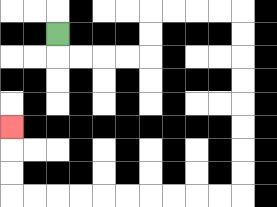{'start': '[2, 1]', 'end': '[0, 5]', 'path_directions': 'D,R,R,R,R,U,U,R,R,R,R,D,D,D,D,D,D,D,D,L,L,L,L,L,L,L,L,L,L,U,U,U', 'path_coordinates': '[[2, 1], [2, 2], [3, 2], [4, 2], [5, 2], [6, 2], [6, 1], [6, 0], [7, 0], [8, 0], [9, 0], [10, 0], [10, 1], [10, 2], [10, 3], [10, 4], [10, 5], [10, 6], [10, 7], [10, 8], [9, 8], [8, 8], [7, 8], [6, 8], [5, 8], [4, 8], [3, 8], [2, 8], [1, 8], [0, 8], [0, 7], [0, 6], [0, 5]]'}